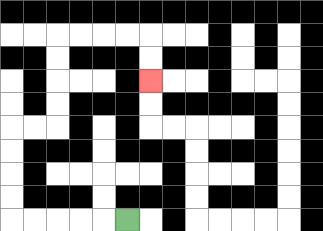{'start': '[5, 9]', 'end': '[6, 3]', 'path_directions': 'L,L,L,L,L,U,U,U,U,R,R,U,U,U,U,R,R,R,R,D,D', 'path_coordinates': '[[5, 9], [4, 9], [3, 9], [2, 9], [1, 9], [0, 9], [0, 8], [0, 7], [0, 6], [0, 5], [1, 5], [2, 5], [2, 4], [2, 3], [2, 2], [2, 1], [3, 1], [4, 1], [5, 1], [6, 1], [6, 2], [6, 3]]'}